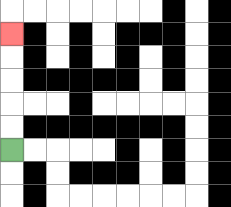{'start': '[0, 6]', 'end': '[0, 1]', 'path_directions': 'U,U,U,U,U', 'path_coordinates': '[[0, 6], [0, 5], [0, 4], [0, 3], [0, 2], [0, 1]]'}